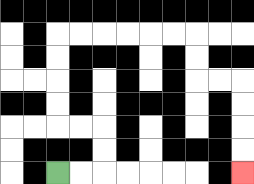{'start': '[2, 7]', 'end': '[10, 7]', 'path_directions': 'R,R,U,U,L,L,U,U,U,U,R,R,R,R,R,R,D,D,R,R,D,D,D,D', 'path_coordinates': '[[2, 7], [3, 7], [4, 7], [4, 6], [4, 5], [3, 5], [2, 5], [2, 4], [2, 3], [2, 2], [2, 1], [3, 1], [4, 1], [5, 1], [6, 1], [7, 1], [8, 1], [8, 2], [8, 3], [9, 3], [10, 3], [10, 4], [10, 5], [10, 6], [10, 7]]'}